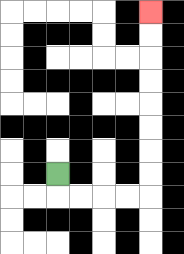{'start': '[2, 7]', 'end': '[6, 0]', 'path_directions': 'D,R,R,R,R,U,U,U,U,U,U,U,U', 'path_coordinates': '[[2, 7], [2, 8], [3, 8], [4, 8], [5, 8], [6, 8], [6, 7], [6, 6], [6, 5], [6, 4], [6, 3], [6, 2], [6, 1], [6, 0]]'}